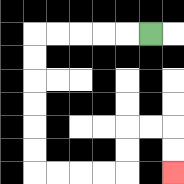{'start': '[6, 1]', 'end': '[7, 7]', 'path_directions': 'L,L,L,L,L,D,D,D,D,D,D,R,R,R,R,U,U,R,R,D,D', 'path_coordinates': '[[6, 1], [5, 1], [4, 1], [3, 1], [2, 1], [1, 1], [1, 2], [1, 3], [1, 4], [1, 5], [1, 6], [1, 7], [2, 7], [3, 7], [4, 7], [5, 7], [5, 6], [5, 5], [6, 5], [7, 5], [7, 6], [7, 7]]'}